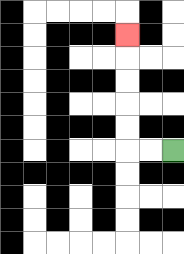{'start': '[7, 6]', 'end': '[5, 1]', 'path_directions': 'L,L,U,U,U,U,U', 'path_coordinates': '[[7, 6], [6, 6], [5, 6], [5, 5], [5, 4], [5, 3], [5, 2], [5, 1]]'}